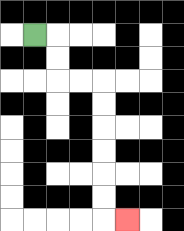{'start': '[1, 1]', 'end': '[5, 9]', 'path_directions': 'R,D,D,R,R,D,D,D,D,D,D,R', 'path_coordinates': '[[1, 1], [2, 1], [2, 2], [2, 3], [3, 3], [4, 3], [4, 4], [4, 5], [4, 6], [4, 7], [4, 8], [4, 9], [5, 9]]'}